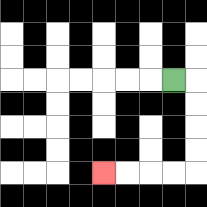{'start': '[7, 3]', 'end': '[4, 7]', 'path_directions': 'R,D,D,D,D,L,L,L,L', 'path_coordinates': '[[7, 3], [8, 3], [8, 4], [8, 5], [8, 6], [8, 7], [7, 7], [6, 7], [5, 7], [4, 7]]'}